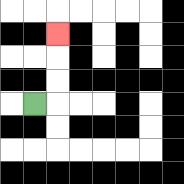{'start': '[1, 4]', 'end': '[2, 1]', 'path_directions': 'R,U,U,U', 'path_coordinates': '[[1, 4], [2, 4], [2, 3], [2, 2], [2, 1]]'}